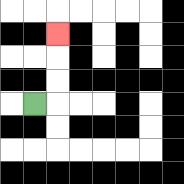{'start': '[1, 4]', 'end': '[2, 1]', 'path_directions': 'R,U,U,U', 'path_coordinates': '[[1, 4], [2, 4], [2, 3], [2, 2], [2, 1]]'}